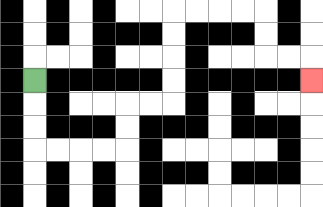{'start': '[1, 3]', 'end': '[13, 3]', 'path_directions': 'D,D,D,R,R,R,R,U,U,R,R,U,U,U,U,R,R,R,R,D,D,R,R,D', 'path_coordinates': '[[1, 3], [1, 4], [1, 5], [1, 6], [2, 6], [3, 6], [4, 6], [5, 6], [5, 5], [5, 4], [6, 4], [7, 4], [7, 3], [7, 2], [7, 1], [7, 0], [8, 0], [9, 0], [10, 0], [11, 0], [11, 1], [11, 2], [12, 2], [13, 2], [13, 3]]'}